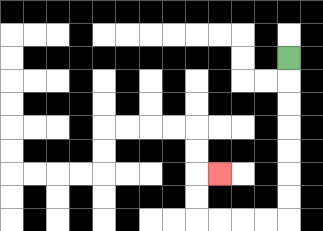{'start': '[12, 2]', 'end': '[9, 7]', 'path_directions': 'D,D,D,D,D,D,D,L,L,L,L,U,U,R', 'path_coordinates': '[[12, 2], [12, 3], [12, 4], [12, 5], [12, 6], [12, 7], [12, 8], [12, 9], [11, 9], [10, 9], [9, 9], [8, 9], [8, 8], [8, 7], [9, 7]]'}